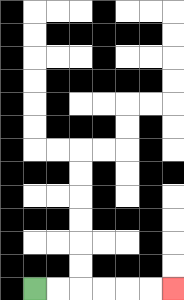{'start': '[1, 12]', 'end': '[7, 12]', 'path_directions': 'R,R,R,R,R,R', 'path_coordinates': '[[1, 12], [2, 12], [3, 12], [4, 12], [5, 12], [6, 12], [7, 12]]'}